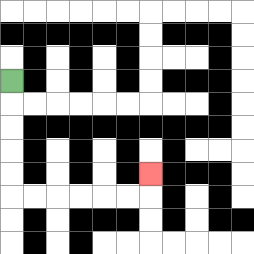{'start': '[0, 3]', 'end': '[6, 7]', 'path_directions': 'D,D,D,D,D,R,R,R,R,R,R,U', 'path_coordinates': '[[0, 3], [0, 4], [0, 5], [0, 6], [0, 7], [0, 8], [1, 8], [2, 8], [3, 8], [4, 8], [5, 8], [6, 8], [6, 7]]'}